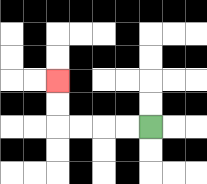{'start': '[6, 5]', 'end': '[2, 3]', 'path_directions': 'L,L,L,L,U,U', 'path_coordinates': '[[6, 5], [5, 5], [4, 5], [3, 5], [2, 5], [2, 4], [2, 3]]'}